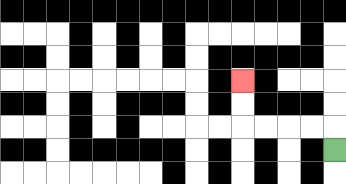{'start': '[14, 6]', 'end': '[10, 3]', 'path_directions': 'U,L,L,L,L,U,U', 'path_coordinates': '[[14, 6], [14, 5], [13, 5], [12, 5], [11, 5], [10, 5], [10, 4], [10, 3]]'}